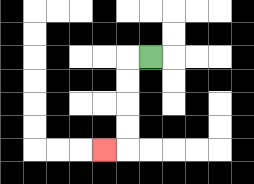{'start': '[6, 2]', 'end': '[4, 6]', 'path_directions': 'L,D,D,D,D,L', 'path_coordinates': '[[6, 2], [5, 2], [5, 3], [5, 4], [5, 5], [5, 6], [4, 6]]'}